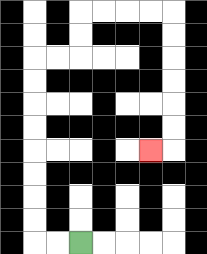{'start': '[3, 10]', 'end': '[6, 6]', 'path_directions': 'L,L,U,U,U,U,U,U,U,U,R,R,U,U,R,R,R,R,D,D,D,D,D,D,L', 'path_coordinates': '[[3, 10], [2, 10], [1, 10], [1, 9], [1, 8], [1, 7], [1, 6], [1, 5], [1, 4], [1, 3], [1, 2], [2, 2], [3, 2], [3, 1], [3, 0], [4, 0], [5, 0], [6, 0], [7, 0], [7, 1], [7, 2], [7, 3], [7, 4], [7, 5], [7, 6], [6, 6]]'}